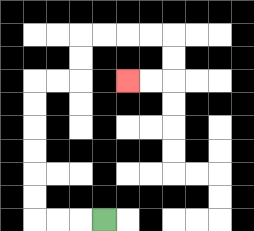{'start': '[4, 9]', 'end': '[5, 3]', 'path_directions': 'L,L,L,U,U,U,U,U,U,R,R,U,U,R,R,R,R,D,D,L,L', 'path_coordinates': '[[4, 9], [3, 9], [2, 9], [1, 9], [1, 8], [1, 7], [1, 6], [1, 5], [1, 4], [1, 3], [2, 3], [3, 3], [3, 2], [3, 1], [4, 1], [5, 1], [6, 1], [7, 1], [7, 2], [7, 3], [6, 3], [5, 3]]'}